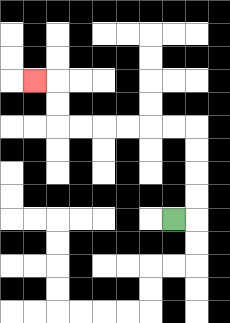{'start': '[7, 9]', 'end': '[1, 3]', 'path_directions': 'R,U,U,U,U,L,L,L,L,L,L,U,U,L', 'path_coordinates': '[[7, 9], [8, 9], [8, 8], [8, 7], [8, 6], [8, 5], [7, 5], [6, 5], [5, 5], [4, 5], [3, 5], [2, 5], [2, 4], [2, 3], [1, 3]]'}